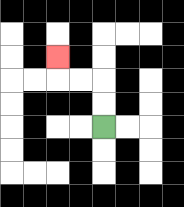{'start': '[4, 5]', 'end': '[2, 2]', 'path_directions': 'U,U,L,L,U', 'path_coordinates': '[[4, 5], [4, 4], [4, 3], [3, 3], [2, 3], [2, 2]]'}